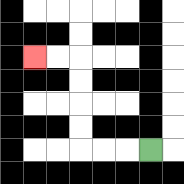{'start': '[6, 6]', 'end': '[1, 2]', 'path_directions': 'L,L,L,U,U,U,U,L,L', 'path_coordinates': '[[6, 6], [5, 6], [4, 6], [3, 6], [3, 5], [3, 4], [3, 3], [3, 2], [2, 2], [1, 2]]'}